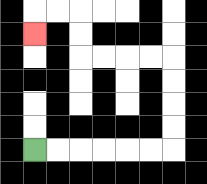{'start': '[1, 6]', 'end': '[1, 1]', 'path_directions': 'R,R,R,R,R,R,U,U,U,U,L,L,L,L,U,U,L,L,D', 'path_coordinates': '[[1, 6], [2, 6], [3, 6], [4, 6], [5, 6], [6, 6], [7, 6], [7, 5], [7, 4], [7, 3], [7, 2], [6, 2], [5, 2], [4, 2], [3, 2], [3, 1], [3, 0], [2, 0], [1, 0], [1, 1]]'}